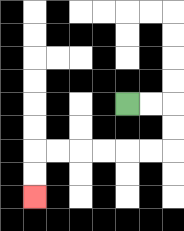{'start': '[5, 4]', 'end': '[1, 8]', 'path_directions': 'R,R,D,D,L,L,L,L,L,L,D,D', 'path_coordinates': '[[5, 4], [6, 4], [7, 4], [7, 5], [7, 6], [6, 6], [5, 6], [4, 6], [3, 6], [2, 6], [1, 6], [1, 7], [1, 8]]'}